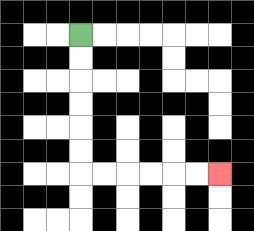{'start': '[3, 1]', 'end': '[9, 7]', 'path_directions': 'D,D,D,D,D,D,R,R,R,R,R,R', 'path_coordinates': '[[3, 1], [3, 2], [3, 3], [3, 4], [3, 5], [3, 6], [3, 7], [4, 7], [5, 7], [6, 7], [7, 7], [8, 7], [9, 7]]'}